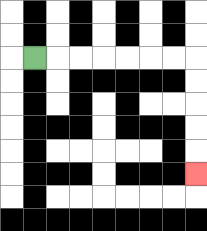{'start': '[1, 2]', 'end': '[8, 7]', 'path_directions': 'R,R,R,R,R,R,R,D,D,D,D,D', 'path_coordinates': '[[1, 2], [2, 2], [3, 2], [4, 2], [5, 2], [6, 2], [7, 2], [8, 2], [8, 3], [8, 4], [8, 5], [8, 6], [8, 7]]'}